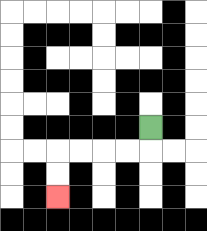{'start': '[6, 5]', 'end': '[2, 8]', 'path_directions': 'D,L,L,L,L,D,D', 'path_coordinates': '[[6, 5], [6, 6], [5, 6], [4, 6], [3, 6], [2, 6], [2, 7], [2, 8]]'}